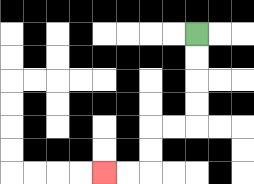{'start': '[8, 1]', 'end': '[4, 7]', 'path_directions': 'D,D,D,D,L,L,D,D,L,L', 'path_coordinates': '[[8, 1], [8, 2], [8, 3], [8, 4], [8, 5], [7, 5], [6, 5], [6, 6], [6, 7], [5, 7], [4, 7]]'}